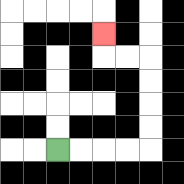{'start': '[2, 6]', 'end': '[4, 1]', 'path_directions': 'R,R,R,R,U,U,U,U,L,L,U', 'path_coordinates': '[[2, 6], [3, 6], [4, 6], [5, 6], [6, 6], [6, 5], [6, 4], [6, 3], [6, 2], [5, 2], [4, 2], [4, 1]]'}